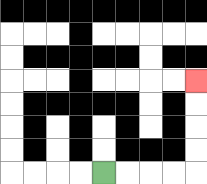{'start': '[4, 7]', 'end': '[8, 3]', 'path_directions': 'R,R,R,R,U,U,U,U', 'path_coordinates': '[[4, 7], [5, 7], [6, 7], [7, 7], [8, 7], [8, 6], [8, 5], [8, 4], [8, 3]]'}